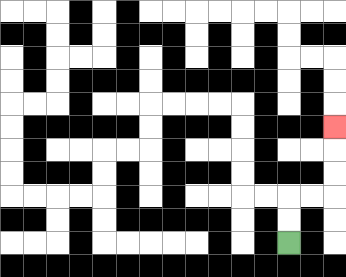{'start': '[12, 10]', 'end': '[14, 5]', 'path_directions': 'U,U,R,R,U,U,U', 'path_coordinates': '[[12, 10], [12, 9], [12, 8], [13, 8], [14, 8], [14, 7], [14, 6], [14, 5]]'}